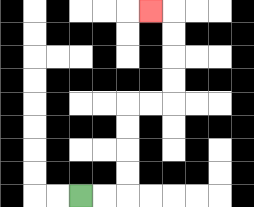{'start': '[3, 8]', 'end': '[6, 0]', 'path_directions': 'R,R,U,U,U,U,R,R,U,U,U,U,L', 'path_coordinates': '[[3, 8], [4, 8], [5, 8], [5, 7], [5, 6], [5, 5], [5, 4], [6, 4], [7, 4], [7, 3], [7, 2], [7, 1], [7, 0], [6, 0]]'}